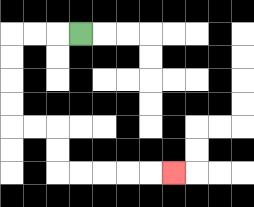{'start': '[3, 1]', 'end': '[7, 7]', 'path_directions': 'L,L,L,D,D,D,D,R,R,D,D,R,R,R,R,R', 'path_coordinates': '[[3, 1], [2, 1], [1, 1], [0, 1], [0, 2], [0, 3], [0, 4], [0, 5], [1, 5], [2, 5], [2, 6], [2, 7], [3, 7], [4, 7], [5, 7], [6, 7], [7, 7]]'}